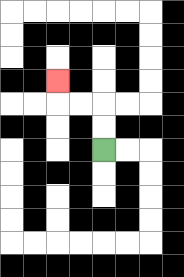{'start': '[4, 6]', 'end': '[2, 3]', 'path_directions': 'U,U,L,L,U', 'path_coordinates': '[[4, 6], [4, 5], [4, 4], [3, 4], [2, 4], [2, 3]]'}